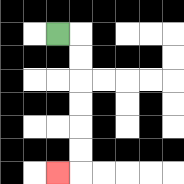{'start': '[2, 1]', 'end': '[2, 7]', 'path_directions': 'R,D,D,D,D,D,D,L', 'path_coordinates': '[[2, 1], [3, 1], [3, 2], [3, 3], [3, 4], [3, 5], [3, 6], [3, 7], [2, 7]]'}